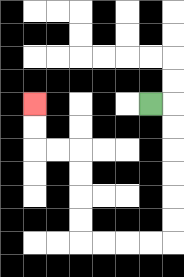{'start': '[6, 4]', 'end': '[1, 4]', 'path_directions': 'R,D,D,D,D,D,D,L,L,L,L,U,U,U,U,L,L,U,U', 'path_coordinates': '[[6, 4], [7, 4], [7, 5], [7, 6], [7, 7], [7, 8], [7, 9], [7, 10], [6, 10], [5, 10], [4, 10], [3, 10], [3, 9], [3, 8], [3, 7], [3, 6], [2, 6], [1, 6], [1, 5], [1, 4]]'}